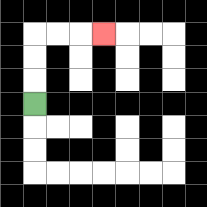{'start': '[1, 4]', 'end': '[4, 1]', 'path_directions': 'U,U,U,R,R,R', 'path_coordinates': '[[1, 4], [1, 3], [1, 2], [1, 1], [2, 1], [3, 1], [4, 1]]'}